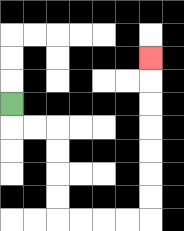{'start': '[0, 4]', 'end': '[6, 2]', 'path_directions': 'D,R,R,D,D,D,D,R,R,R,R,U,U,U,U,U,U,U', 'path_coordinates': '[[0, 4], [0, 5], [1, 5], [2, 5], [2, 6], [2, 7], [2, 8], [2, 9], [3, 9], [4, 9], [5, 9], [6, 9], [6, 8], [6, 7], [6, 6], [6, 5], [6, 4], [6, 3], [6, 2]]'}